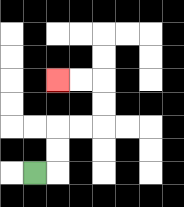{'start': '[1, 7]', 'end': '[2, 3]', 'path_directions': 'R,U,U,R,R,U,U,L,L', 'path_coordinates': '[[1, 7], [2, 7], [2, 6], [2, 5], [3, 5], [4, 5], [4, 4], [4, 3], [3, 3], [2, 3]]'}